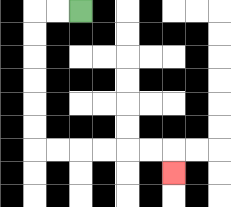{'start': '[3, 0]', 'end': '[7, 7]', 'path_directions': 'L,L,D,D,D,D,D,D,R,R,R,R,R,R,D', 'path_coordinates': '[[3, 0], [2, 0], [1, 0], [1, 1], [1, 2], [1, 3], [1, 4], [1, 5], [1, 6], [2, 6], [3, 6], [4, 6], [5, 6], [6, 6], [7, 6], [7, 7]]'}